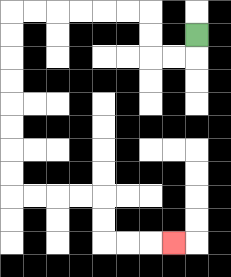{'start': '[8, 1]', 'end': '[7, 10]', 'path_directions': 'D,L,L,U,U,L,L,L,L,L,L,D,D,D,D,D,D,D,D,R,R,R,R,D,D,R,R,R', 'path_coordinates': '[[8, 1], [8, 2], [7, 2], [6, 2], [6, 1], [6, 0], [5, 0], [4, 0], [3, 0], [2, 0], [1, 0], [0, 0], [0, 1], [0, 2], [0, 3], [0, 4], [0, 5], [0, 6], [0, 7], [0, 8], [1, 8], [2, 8], [3, 8], [4, 8], [4, 9], [4, 10], [5, 10], [6, 10], [7, 10]]'}